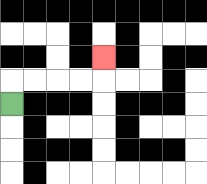{'start': '[0, 4]', 'end': '[4, 2]', 'path_directions': 'U,R,R,R,R,U', 'path_coordinates': '[[0, 4], [0, 3], [1, 3], [2, 3], [3, 3], [4, 3], [4, 2]]'}